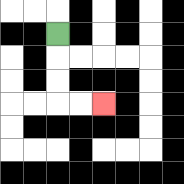{'start': '[2, 1]', 'end': '[4, 4]', 'path_directions': 'D,D,D,R,R', 'path_coordinates': '[[2, 1], [2, 2], [2, 3], [2, 4], [3, 4], [4, 4]]'}